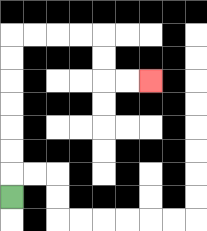{'start': '[0, 8]', 'end': '[6, 3]', 'path_directions': 'U,U,U,U,U,U,U,R,R,R,R,D,D,R,R', 'path_coordinates': '[[0, 8], [0, 7], [0, 6], [0, 5], [0, 4], [0, 3], [0, 2], [0, 1], [1, 1], [2, 1], [3, 1], [4, 1], [4, 2], [4, 3], [5, 3], [6, 3]]'}